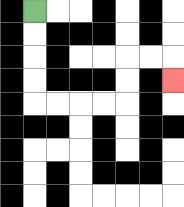{'start': '[1, 0]', 'end': '[7, 3]', 'path_directions': 'D,D,D,D,R,R,R,R,U,U,R,R,D', 'path_coordinates': '[[1, 0], [1, 1], [1, 2], [1, 3], [1, 4], [2, 4], [3, 4], [4, 4], [5, 4], [5, 3], [5, 2], [6, 2], [7, 2], [7, 3]]'}